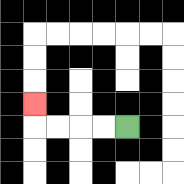{'start': '[5, 5]', 'end': '[1, 4]', 'path_directions': 'L,L,L,L,U', 'path_coordinates': '[[5, 5], [4, 5], [3, 5], [2, 5], [1, 5], [1, 4]]'}